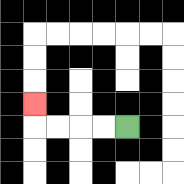{'start': '[5, 5]', 'end': '[1, 4]', 'path_directions': 'L,L,L,L,U', 'path_coordinates': '[[5, 5], [4, 5], [3, 5], [2, 5], [1, 5], [1, 4]]'}